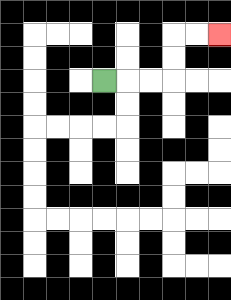{'start': '[4, 3]', 'end': '[9, 1]', 'path_directions': 'R,R,R,U,U,R,R', 'path_coordinates': '[[4, 3], [5, 3], [6, 3], [7, 3], [7, 2], [7, 1], [8, 1], [9, 1]]'}